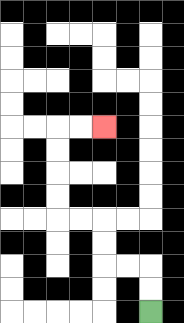{'start': '[6, 13]', 'end': '[4, 5]', 'path_directions': 'U,U,L,L,U,U,L,L,U,U,U,U,R,R', 'path_coordinates': '[[6, 13], [6, 12], [6, 11], [5, 11], [4, 11], [4, 10], [4, 9], [3, 9], [2, 9], [2, 8], [2, 7], [2, 6], [2, 5], [3, 5], [4, 5]]'}